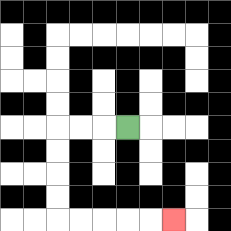{'start': '[5, 5]', 'end': '[7, 9]', 'path_directions': 'L,L,L,D,D,D,D,R,R,R,R,R', 'path_coordinates': '[[5, 5], [4, 5], [3, 5], [2, 5], [2, 6], [2, 7], [2, 8], [2, 9], [3, 9], [4, 9], [5, 9], [6, 9], [7, 9]]'}